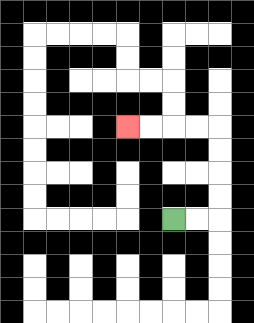{'start': '[7, 9]', 'end': '[5, 5]', 'path_directions': 'R,R,U,U,U,U,L,L,L,L', 'path_coordinates': '[[7, 9], [8, 9], [9, 9], [9, 8], [9, 7], [9, 6], [9, 5], [8, 5], [7, 5], [6, 5], [5, 5]]'}